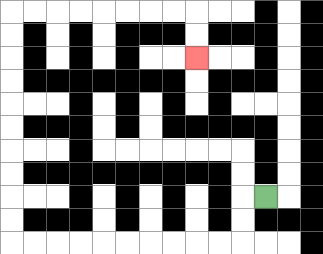{'start': '[11, 8]', 'end': '[8, 2]', 'path_directions': 'L,D,D,L,L,L,L,L,L,L,L,L,L,U,U,U,U,U,U,U,U,U,U,R,R,R,R,R,R,R,R,D,D', 'path_coordinates': '[[11, 8], [10, 8], [10, 9], [10, 10], [9, 10], [8, 10], [7, 10], [6, 10], [5, 10], [4, 10], [3, 10], [2, 10], [1, 10], [0, 10], [0, 9], [0, 8], [0, 7], [0, 6], [0, 5], [0, 4], [0, 3], [0, 2], [0, 1], [0, 0], [1, 0], [2, 0], [3, 0], [4, 0], [5, 0], [6, 0], [7, 0], [8, 0], [8, 1], [8, 2]]'}